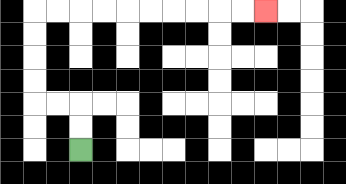{'start': '[3, 6]', 'end': '[11, 0]', 'path_directions': 'U,U,L,L,U,U,U,U,R,R,R,R,R,R,R,R,R,R', 'path_coordinates': '[[3, 6], [3, 5], [3, 4], [2, 4], [1, 4], [1, 3], [1, 2], [1, 1], [1, 0], [2, 0], [3, 0], [4, 0], [5, 0], [6, 0], [7, 0], [8, 0], [9, 0], [10, 0], [11, 0]]'}